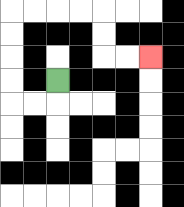{'start': '[2, 3]', 'end': '[6, 2]', 'path_directions': 'D,L,L,U,U,U,U,R,R,R,R,D,D,R,R', 'path_coordinates': '[[2, 3], [2, 4], [1, 4], [0, 4], [0, 3], [0, 2], [0, 1], [0, 0], [1, 0], [2, 0], [3, 0], [4, 0], [4, 1], [4, 2], [5, 2], [6, 2]]'}